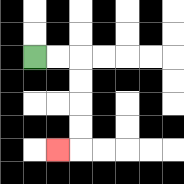{'start': '[1, 2]', 'end': '[2, 6]', 'path_directions': 'R,R,D,D,D,D,L', 'path_coordinates': '[[1, 2], [2, 2], [3, 2], [3, 3], [3, 4], [3, 5], [3, 6], [2, 6]]'}